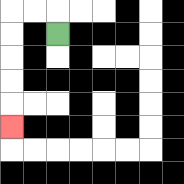{'start': '[2, 1]', 'end': '[0, 5]', 'path_directions': 'U,L,L,D,D,D,D,D', 'path_coordinates': '[[2, 1], [2, 0], [1, 0], [0, 0], [0, 1], [0, 2], [0, 3], [0, 4], [0, 5]]'}